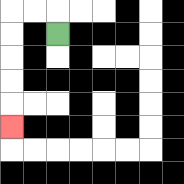{'start': '[2, 1]', 'end': '[0, 5]', 'path_directions': 'U,L,L,D,D,D,D,D', 'path_coordinates': '[[2, 1], [2, 0], [1, 0], [0, 0], [0, 1], [0, 2], [0, 3], [0, 4], [0, 5]]'}